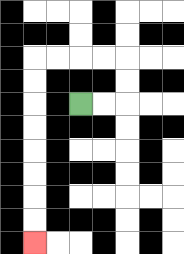{'start': '[3, 4]', 'end': '[1, 10]', 'path_directions': 'R,R,U,U,L,L,L,L,D,D,D,D,D,D,D,D', 'path_coordinates': '[[3, 4], [4, 4], [5, 4], [5, 3], [5, 2], [4, 2], [3, 2], [2, 2], [1, 2], [1, 3], [1, 4], [1, 5], [1, 6], [1, 7], [1, 8], [1, 9], [1, 10]]'}